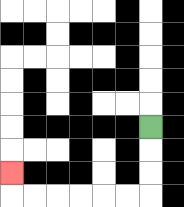{'start': '[6, 5]', 'end': '[0, 7]', 'path_directions': 'D,D,D,L,L,L,L,L,L,U', 'path_coordinates': '[[6, 5], [6, 6], [6, 7], [6, 8], [5, 8], [4, 8], [3, 8], [2, 8], [1, 8], [0, 8], [0, 7]]'}